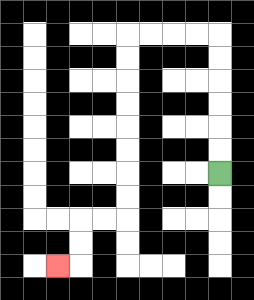{'start': '[9, 7]', 'end': '[2, 11]', 'path_directions': 'U,U,U,U,U,U,L,L,L,L,D,D,D,D,D,D,D,D,L,L,D,D,L', 'path_coordinates': '[[9, 7], [9, 6], [9, 5], [9, 4], [9, 3], [9, 2], [9, 1], [8, 1], [7, 1], [6, 1], [5, 1], [5, 2], [5, 3], [5, 4], [5, 5], [5, 6], [5, 7], [5, 8], [5, 9], [4, 9], [3, 9], [3, 10], [3, 11], [2, 11]]'}